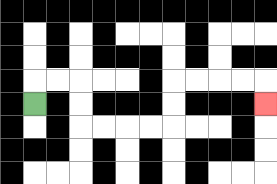{'start': '[1, 4]', 'end': '[11, 4]', 'path_directions': 'U,R,R,D,D,R,R,R,R,U,U,R,R,R,R,D', 'path_coordinates': '[[1, 4], [1, 3], [2, 3], [3, 3], [3, 4], [3, 5], [4, 5], [5, 5], [6, 5], [7, 5], [7, 4], [7, 3], [8, 3], [9, 3], [10, 3], [11, 3], [11, 4]]'}